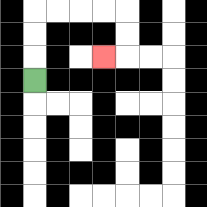{'start': '[1, 3]', 'end': '[4, 2]', 'path_directions': 'U,U,U,R,R,R,R,D,D,L', 'path_coordinates': '[[1, 3], [1, 2], [1, 1], [1, 0], [2, 0], [3, 0], [4, 0], [5, 0], [5, 1], [5, 2], [4, 2]]'}